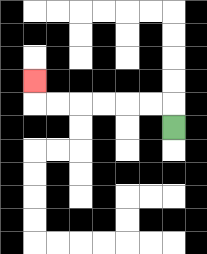{'start': '[7, 5]', 'end': '[1, 3]', 'path_directions': 'U,L,L,L,L,L,L,U', 'path_coordinates': '[[7, 5], [7, 4], [6, 4], [5, 4], [4, 4], [3, 4], [2, 4], [1, 4], [1, 3]]'}